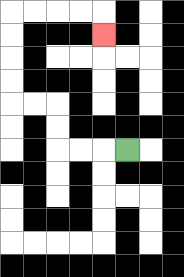{'start': '[5, 6]', 'end': '[4, 1]', 'path_directions': 'L,L,L,U,U,L,L,U,U,U,U,R,R,R,R,D', 'path_coordinates': '[[5, 6], [4, 6], [3, 6], [2, 6], [2, 5], [2, 4], [1, 4], [0, 4], [0, 3], [0, 2], [0, 1], [0, 0], [1, 0], [2, 0], [3, 0], [4, 0], [4, 1]]'}